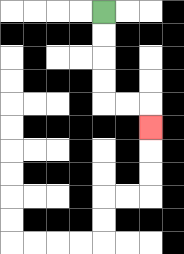{'start': '[4, 0]', 'end': '[6, 5]', 'path_directions': 'D,D,D,D,R,R,D', 'path_coordinates': '[[4, 0], [4, 1], [4, 2], [4, 3], [4, 4], [5, 4], [6, 4], [6, 5]]'}